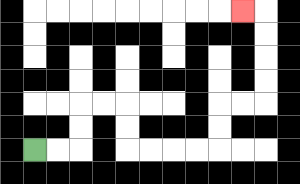{'start': '[1, 6]', 'end': '[10, 0]', 'path_directions': 'R,R,U,U,R,R,D,D,R,R,R,R,U,U,R,R,U,U,U,U,L', 'path_coordinates': '[[1, 6], [2, 6], [3, 6], [3, 5], [3, 4], [4, 4], [5, 4], [5, 5], [5, 6], [6, 6], [7, 6], [8, 6], [9, 6], [9, 5], [9, 4], [10, 4], [11, 4], [11, 3], [11, 2], [11, 1], [11, 0], [10, 0]]'}